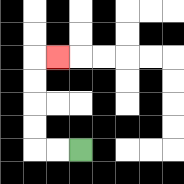{'start': '[3, 6]', 'end': '[2, 2]', 'path_directions': 'L,L,U,U,U,U,R', 'path_coordinates': '[[3, 6], [2, 6], [1, 6], [1, 5], [1, 4], [1, 3], [1, 2], [2, 2]]'}